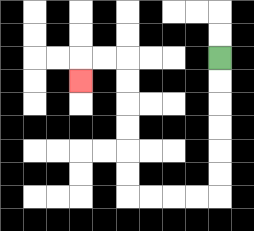{'start': '[9, 2]', 'end': '[3, 3]', 'path_directions': 'D,D,D,D,D,D,L,L,L,L,U,U,U,U,U,U,L,L,D', 'path_coordinates': '[[9, 2], [9, 3], [9, 4], [9, 5], [9, 6], [9, 7], [9, 8], [8, 8], [7, 8], [6, 8], [5, 8], [5, 7], [5, 6], [5, 5], [5, 4], [5, 3], [5, 2], [4, 2], [3, 2], [3, 3]]'}